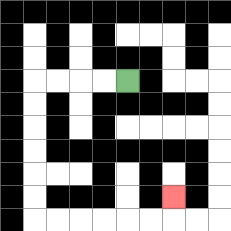{'start': '[5, 3]', 'end': '[7, 8]', 'path_directions': 'L,L,L,L,D,D,D,D,D,D,R,R,R,R,R,R,U', 'path_coordinates': '[[5, 3], [4, 3], [3, 3], [2, 3], [1, 3], [1, 4], [1, 5], [1, 6], [1, 7], [1, 8], [1, 9], [2, 9], [3, 9], [4, 9], [5, 9], [6, 9], [7, 9], [7, 8]]'}